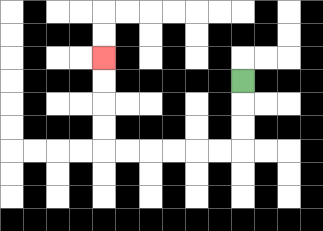{'start': '[10, 3]', 'end': '[4, 2]', 'path_directions': 'D,D,D,L,L,L,L,L,L,U,U,U,U', 'path_coordinates': '[[10, 3], [10, 4], [10, 5], [10, 6], [9, 6], [8, 6], [7, 6], [6, 6], [5, 6], [4, 6], [4, 5], [4, 4], [4, 3], [4, 2]]'}